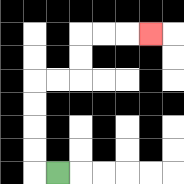{'start': '[2, 7]', 'end': '[6, 1]', 'path_directions': 'L,U,U,U,U,R,R,U,U,R,R,R', 'path_coordinates': '[[2, 7], [1, 7], [1, 6], [1, 5], [1, 4], [1, 3], [2, 3], [3, 3], [3, 2], [3, 1], [4, 1], [5, 1], [6, 1]]'}